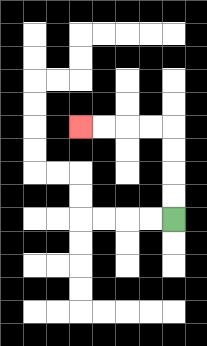{'start': '[7, 9]', 'end': '[3, 5]', 'path_directions': 'U,U,U,U,L,L,L,L', 'path_coordinates': '[[7, 9], [7, 8], [7, 7], [7, 6], [7, 5], [6, 5], [5, 5], [4, 5], [3, 5]]'}